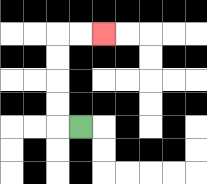{'start': '[3, 5]', 'end': '[4, 1]', 'path_directions': 'L,U,U,U,U,R,R', 'path_coordinates': '[[3, 5], [2, 5], [2, 4], [2, 3], [2, 2], [2, 1], [3, 1], [4, 1]]'}